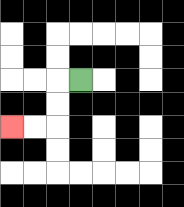{'start': '[3, 3]', 'end': '[0, 5]', 'path_directions': 'L,D,D,L,L', 'path_coordinates': '[[3, 3], [2, 3], [2, 4], [2, 5], [1, 5], [0, 5]]'}